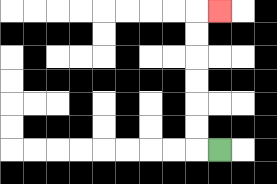{'start': '[9, 6]', 'end': '[9, 0]', 'path_directions': 'L,U,U,U,U,U,U,R', 'path_coordinates': '[[9, 6], [8, 6], [8, 5], [8, 4], [8, 3], [8, 2], [8, 1], [8, 0], [9, 0]]'}